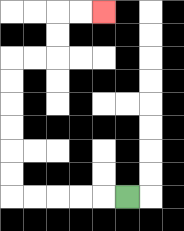{'start': '[5, 8]', 'end': '[4, 0]', 'path_directions': 'L,L,L,L,L,U,U,U,U,U,U,R,R,U,U,R,R', 'path_coordinates': '[[5, 8], [4, 8], [3, 8], [2, 8], [1, 8], [0, 8], [0, 7], [0, 6], [0, 5], [0, 4], [0, 3], [0, 2], [1, 2], [2, 2], [2, 1], [2, 0], [3, 0], [4, 0]]'}